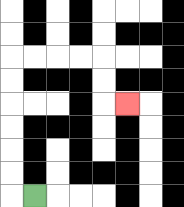{'start': '[1, 8]', 'end': '[5, 4]', 'path_directions': 'L,U,U,U,U,U,U,R,R,R,R,D,D,R', 'path_coordinates': '[[1, 8], [0, 8], [0, 7], [0, 6], [0, 5], [0, 4], [0, 3], [0, 2], [1, 2], [2, 2], [3, 2], [4, 2], [4, 3], [4, 4], [5, 4]]'}